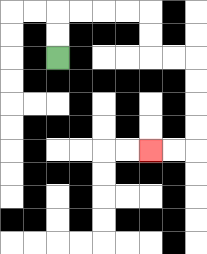{'start': '[2, 2]', 'end': '[6, 6]', 'path_directions': 'U,U,R,R,R,R,D,D,R,R,D,D,D,D,L,L', 'path_coordinates': '[[2, 2], [2, 1], [2, 0], [3, 0], [4, 0], [5, 0], [6, 0], [6, 1], [6, 2], [7, 2], [8, 2], [8, 3], [8, 4], [8, 5], [8, 6], [7, 6], [6, 6]]'}